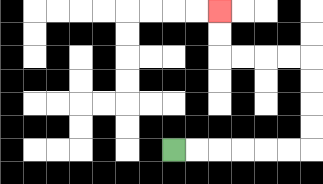{'start': '[7, 6]', 'end': '[9, 0]', 'path_directions': 'R,R,R,R,R,R,U,U,U,U,L,L,L,L,U,U', 'path_coordinates': '[[7, 6], [8, 6], [9, 6], [10, 6], [11, 6], [12, 6], [13, 6], [13, 5], [13, 4], [13, 3], [13, 2], [12, 2], [11, 2], [10, 2], [9, 2], [9, 1], [9, 0]]'}